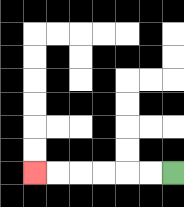{'start': '[7, 7]', 'end': '[1, 7]', 'path_directions': 'L,L,L,L,L,L', 'path_coordinates': '[[7, 7], [6, 7], [5, 7], [4, 7], [3, 7], [2, 7], [1, 7]]'}